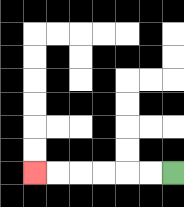{'start': '[7, 7]', 'end': '[1, 7]', 'path_directions': 'L,L,L,L,L,L', 'path_coordinates': '[[7, 7], [6, 7], [5, 7], [4, 7], [3, 7], [2, 7], [1, 7]]'}